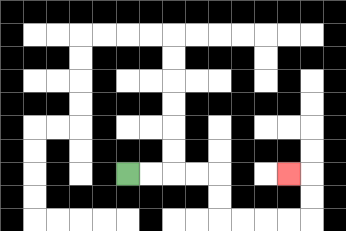{'start': '[5, 7]', 'end': '[12, 7]', 'path_directions': 'R,R,R,R,D,D,R,R,R,R,U,U,L', 'path_coordinates': '[[5, 7], [6, 7], [7, 7], [8, 7], [9, 7], [9, 8], [9, 9], [10, 9], [11, 9], [12, 9], [13, 9], [13, 8], [13, 7], [12, 7]]'}